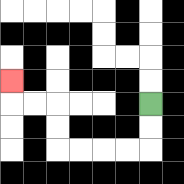{'start': '[6, 4]', 'end': '[0, 3]', 'path_directions': 'D,D,L,L,L,L,U,U,L,L,U', 'path_coordinates': '[[6, 4], [6, 5], [6, 6], [5, 6], [4, 6], [3, 6], [2, 6], [2, 5], [2, 4], [1, 4], [0, 4], [0, 3]]'}